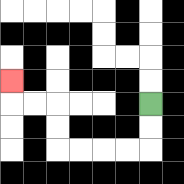{'start': '[6, 4]', 'end': '[0, 3]', 'path_directions': 'D,D,L,L,L,L,U,U,L,L,U', 'path_coordinates': '[[6, 4], [6, 5], [6, 6], [5, 6], [4, 6], [3, 6], [2, 6], [2, 5], [2, 4], [1, 4], [0, 4], [0, 3]]'}